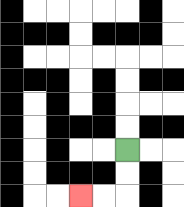{'start': '[5, 6]', 'end': '[3, 8]', 'path_directions': 'D,D,L,L', 'path_coordinates': '[[5, 6], [5, 7], [5, 8], [4, 8], [3, 8]]'}